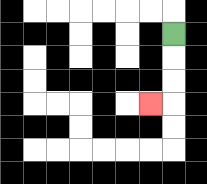{'start': '[7, 1]', 'end': '[6, 4]', 'path_directions': 'D,D,D,L', 'path_coordinates': '[[7, 1], [7, 2], [7, 3], [7, 4], [6, 4]]'}